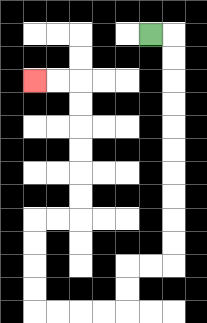{'start': '[6, 1]', 'end': '[1, 3]', 'path_directions': 'R,D,D,D,D,D,D,D,D,D,D,L,L,D,D,L,L,L,L,U,U,U,U,R,R,U,U,U,U,U,U,L,L', 'path_coordinates': '[[6, 1], [7, 1], [7, 2], [7, 3], [7, 4], [7, 5], [7, 6], [7, 7], [7, 8], [7, 9], [7, 10], [7, 11], [6, 11], [5, 11], [5, 12], [5, 13], [4, 13], [3, 13], [2, 13], [1, 13], [1, 12], [1, 11], [1, 10], [1, 9], [2, 9], [3, 9], [3, 8], [3, 7], [3, 6], [3, 5], [3, 4], [3, 3], [2, 3], [1, 3]]'}